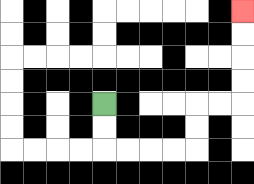{'start': '[4, 4]', 'end': '[10, 0]', 'path_directions': 'D,D,R,R,R,R,U,U,R,R,U,U,U,U', 'path_coordinates': '[[4, 4], [4, 5], [4, 6], [5, 6], [6, 6], [7, 6], [8, 6], [8, 5], [8, 4], [9, 4], [10, 4], [10, 3], [10, 2], [10, 1], [10, 0]]'}